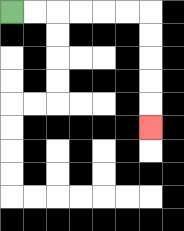{'start': '[0, 0]', 'end': '[6, 5]', 'path_directions': 'R,R,R,R,R,R,D,D,D,D,D', 'path_coordinates': '[[0, 0], [1, 0], [2, 0], [3, 0], [4, 0], [5, 0], [6, 0], [6, 1], [6, 2], [6, 3], [6, 4], [6, 5]]'}